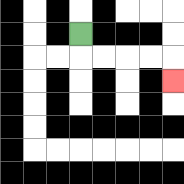{'start': '[3, 1]', 'end': '[7, 3]', 'path_directions': 'D,R,R,R,R,D', 'path_coordinates': '[[3, 1], [3, 2], [4, 2], [5, 2], [6, 2], [7, 2], [7, 3]]'}